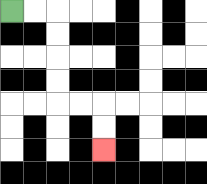{'start': '[0, 0]', 'end': '[4, 6]', 'path_directions': 'R,R,D,D,D,D,R,R,D,D', 'path_coordinates': '[[0, 0], [1, 0], [2, 0], [2, 1], [2, 2], [2, 3], [2, 4], [3, 4], [4, 4], [4, 5], [4, 6]]'}